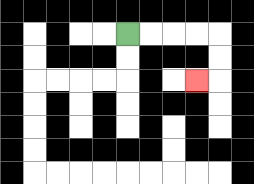{'start': '[5, 1]', 'end': '[8, 3]', 'path_directions': 'R,R,R,R,D,D,L', 'path_coordinates': '[[5, 1], [6, 1], [7, 1], [8, 1], [9, 1], [9, 2], [9, 3], [8, 3]]'}